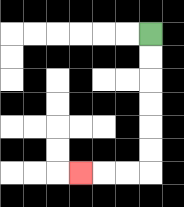{'start': '[6, 1]', 'end': '[3, 7]', 'path_directions': 'D,D,D,D,D,D,L,L,L', 'path_coordinates': '[[6, 1], [6, 2], [6, 3], [6, 4], [6, 5], [6, 6], [6, 7], [5, 7], [4, 7], [3, 7]]'}